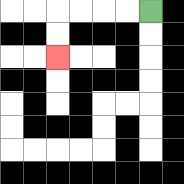{'start': '[6, 0]', 'end': '[2, 2]', 'path_directions': 'L,L,L,L,D,D', 'path_coordinates': '[[6, 0], [5, 0], [4, 0], [3, 0], [2, 0], [2, 1], [2, 2]]'}